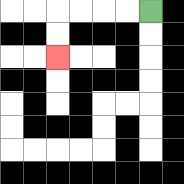{'start': '[6, 0]', 'end': '[2, 2]', 'path_directions': 'L,L,L,L,D,D', 'path_coordinates': '[[6, 0], [5, 0], [4, 0], [3, 0], [2, 0], [2, 1], [2, 2]]'}